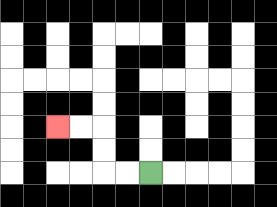{'start': '[6, 7]', 'end': '[2, 5]', 'path_directions': 'L,L,U,U,L,L', 'path_coordinates': '[[6, 7], [5, 7], [4, 7], [4, 6], [4, 5], [3, 5], [2, 5]]'}